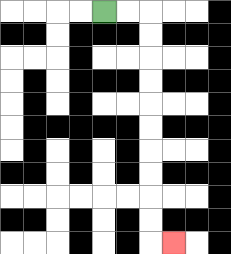{'start': '[4, 0]', 'end': '[7, 10]', 'path_directions': 'R,R,D,D,D,D,D,D,D,D,D,D,R', 'path_coordinates': '[[4, 0], [5, 0], [6, 0], [6, 1], [6, 2], [6, 3], [6, 4], [6, 5], [6, 6], [6, 7], [6, 8], [6, 9], [6, 10], [7, 10]]'}